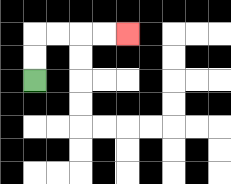{'start': '[1, 3]', 'end': '[5, 1]', 'path_directions': 'U,U,R,R,R,R', 'path_coordinates': '[[1, 3], [1, 2], [1, 1], [2, 1], [3, 1], [4, 1], [5, 1]]'}